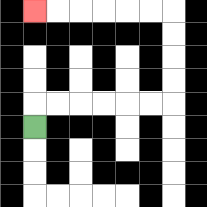{'start': '[1, 5]', 'end': '[1, 0]', 'path_directions': 'U,R,R,R,R,R,R,U,U,U,U,L,L,L,L,L,L', 'path_coordinates': '[[1, 5], [1, 4], [2, 4], [3, 4], [4, 4], [5, 4], [6, 4], [7, 4], [7, 3], [7, 2], [7, 1], [7, 0], [6, 0], [5, 0], [4, 0], [3, 0], [2, 0], [1, 0]]'}